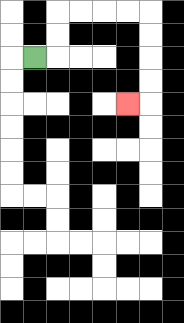{'start': '[1, 2]', 'end': '[5, 4]', 'path_directions': 'R,U,U,R,R,R,R,D,D,D,D,L', 'path_coordinates': '[[1, 2], [2, 2], [2, 1], [2, 0], [3, 0], [4, 0], [5, 0], [6, 0], [6, 1], [6, 2], [6, 3], [6, 4], [5, 4]]'}